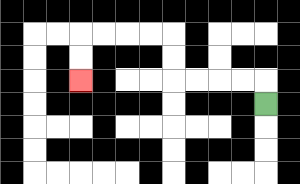{'start': '[11, 4]', 'end': '[3, 3]', 'path_directions': 'U,L,L,L,L,U,U,L,L,L,L,D,D', 'path_coordinates': '[[11, 4], [11, 3], [10, 3], [9, 3], [8, 3], [7, 3], [7, 2], [7, 1], [6, 1], [5, 1], [4, 1], [3, 1], [3, 2], [3, 3]]'}